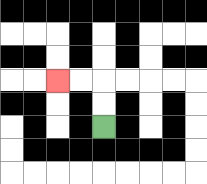{'start': '[4, 5]', 'end': '[2, 3]', 'path_directions': 'U,U,L,L', 'path_coordinates': '[[4, 5], [4, 4], [4, 3], [3, 3], [2, 3]]'}